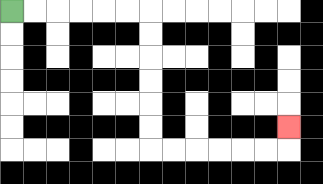{'start': '[0, 0]', 'end': '[12, 5]', 'path_directions': 'R,R,R,R,R,R,D,D,D,D,D,D,R,R,R,R,R,R,U', 'path_coordinates': '[[0, 0], [1, 0], [2, 0], [3, 0], [4, 0], [5, 0], [6, 0], [6, 1], [6, 2], [6, 3], [6, 4], [6, 5], [6, 6], [7, 6], [8, 6], [9, 6], [10, 6], [11, 6], [12, 6], [12, 5]]'}